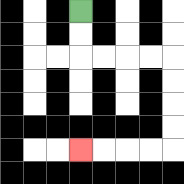{'start': '[3, 0]', 'end': '[3, 6]', 'path_directions': 'D,D,R,R,R,R,D,D,D,D,L,L,L,L', 'path_coordinates': '[[3, 0], [3, 1], [3, 2], [4, 2], [5, 2], [6, 2], [7, 2], [7, 3], [7, 4], [7, 5], [7, 6], [6, 6], [5, 6], [4, 6], [3, 6]]'}